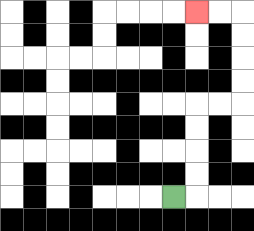{'start': '[7, 8]', 'end': '[8, 0]', 'path_directions': 'R,U,U,U,U,R,R,U,U,U,U,L,L', 'path_coordinates': '[[7, 8], [8, 8], [8, 7], [8, 6], [8, 5], [8, 4], [9, 4], [10, 4], [10, 3], [10, 2], [10, 1], [10, 0], [9, 0], [8, 0]]'}